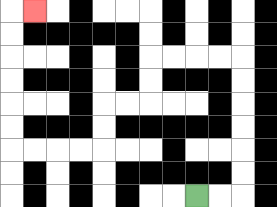{'start': '[8, 8]', 'end': '[1, 0]', 'path_directions': 'R,R,U,U,U,U,U,U,L,L,L,L,D,D,L,L,D,D,L,L,L,L,U,U,U,U,U,U,R', 'path_coordinates': '[[8, 8], [9, 8], [10, 8], [10, 7], [10, 6], [10, 5], [10, 4], [10, 3], [10, 2], [9, 2], [8, 2], [7, 2], [6, 2], [6, 3], [6, 4], [5, 4], [4, 4], [4, 5], [4, 6], [3, 6], [2, 6], [1, 6], [0, 6], [0, 5], [0, 4], [0, 3], [0, 2], [0, 1], [0, 0], [1, 0]]'}